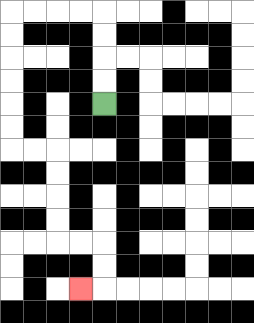{'start': '[4, 4]', 'end': '[3, 12]', 'path_directions': 'U,U,U,U,L,L,L,L,D,D,D,D,D,D,R,R,D,D,D,D,R,R,D,D,L', 'path_coordinates': '[[4, 4], [4, 3], [4, 2], [4, 1], [4, 0], [3, 0], [2, 0], [1, 0], [0, 0], [0, 1], [0, 2], [0, 3], [0, 4], [0, 5], [0, 6], [1, 6], [2, 6], [2, 7], [2, 8], [2, 9], [2, 10], [3, 10], [4, 10], [4, 11], [4, 12], [3, 12]]'}